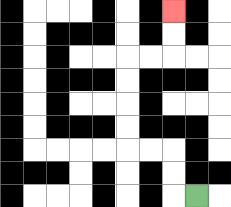{'start': '[8, 8]', 'end': '[7, 0]', 'path_directions': 'L,U,U,L,L,U,U,U,U,R,R,U,U', 'path_coordinates': '[[8, 8], [7, 8], [7, 7], [7, 6], [6, 6], [5, 6], [5, 5], [5, 4], [5, 3], [5, 2], [6, 2], [7, 2], [7, 1], [7, 0]]'}